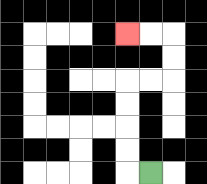{'start': '[6, 7]', 'end': '[5, 1]', 'path_directions': 'L,U,U,U,U,R,R,U,U,L,L', 'path_coordinates': '[[6, 7], [5, 7], [5, 6], [5, 5], [5, 4], [5, 3], [6, 3], [7, 3], [7, 2], [7, 1], [6, 1], [5, 1]]'}